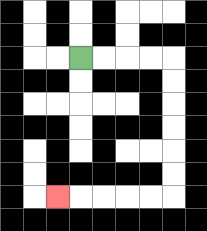{'start': '[3, 2]', 'end': '[2, 8]', 'path_directions': 'R,R,R,R,D,D,D,D,D,D,L,L,L,L,L', 'path_coordinates': '[[3, 2], [4, 2], [5, 2], [6, 2], [7, 2], [7, 3], [7, 4], [7, 5], [7, 6], [7, 7], [7, 8], [6, 8], [5, 8], [4, 8], [3, 8], [2, 8]]'}